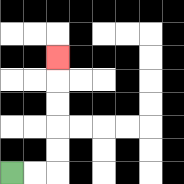{'start': '[0, 7]', 'end': '[2, 2]', 'path_directions': 'R,R,U,U,U,U,U', 'path_coordinates': '[[0, 7], [1, 7], [2, 7], [2, 6], [2, 5], [2, 4], [2, 3], [2, 2]]'}